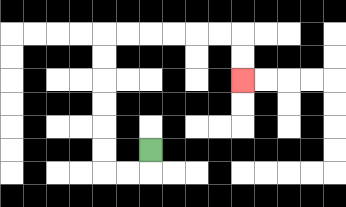{'start': '[6, 6]', 'end': '[10, 3]', 'path_directions': 'D,L,L,U,U,U,U,U,U,R,R,R,R,R,R,D,D', 'path_coordinates': '[[6, 6], [6, 7], [5, 7], [4, 7], [4, 6], [4, 5], [4, 4], [4, 3], [4, 2], [4, 1], [5, 1], [6, 1], [7, 1], [8, 1], [9, 1], [10, 1], [10, 2], [10, 3]]'}